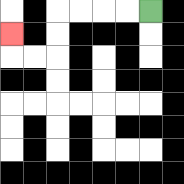{'start': '[6, 0]', 'end': '[0, 1]', 'path_directions': 'L,L,L,L,D,D,L,L,U', 'path_coordinates': '[[6, 0], [5, 0], [4, 0], [3, 0], [2, 0], [2, 1], [2, 2], [1, 2], [0, 2], [0, 1]]'}